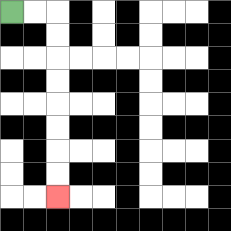{'start': '[0, 0]', 'end': '[2, 8]', 'path_directions': 'R,R,D,D,D,D,D,D,D,D', 'path_coordinates': '[[0, 0], [1, 0], [2, 0], [2, 1], [2, 2], [2, 3], [2, 4], [2, 5], [2, 6], [2, 7], [2, 8]]'}